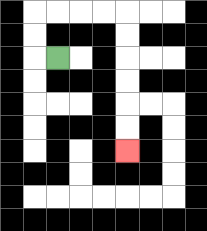{'start': '[2, 2]', 'end': '[5, 6]', 'path_directions': 'L,U,U,R,R,R,R,D,D,D,D,D,D', 'path_coordinates': '[[2, 2], [1, 2], [1, 1], [1, 0], [2, 0], [3, 0], [4, 0], [5, 0], [5, 1], [5, 2], [5, 3], [5, 4], [5, 5], [5, 6]]'}